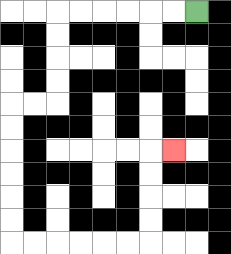{'start': '[8, 0]', 'end': '[7, 6]', 'path_directions': 'L,L,L,L,L,L,D,D,D,D,L,L,D,D,D,D,D,D,R,R,R,R,R,R,U,U,U,U,R', 'path_coordinates': '[[8, 0], [7, 0], [6, 0], [5, 0], [4, 0], [3, 0], [2, 0], [2, 1], [2, 2], [2, 3], [2, 4], [1, 4], [0, 4], [0, 5], [0, 6], [0, 7], [0, 8], [0, 9], [0, 10], [1, 10], [2, 10], [3, 10], [4, 10], [5, 10], [6, 10], [6, 9], [6, 8], [6, 7], [6, 6], [7, 6]]'}